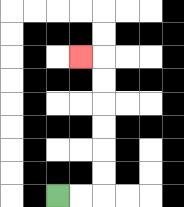{'start': '[2, 8]', 'end': '[3, 2]', 'path_directions': 'R,R,U,U,U,U,U,U,L', 'path_coordinates': '[[2, 8], [3, 8], [4, 8], [4, 7], [4, 6], [4, 5], [4, 4], [4, 3], [4, 2], [3, 2]]'}